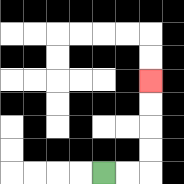{'start': '[4, 7]', 'end': '[6, 3]', 'path_directions': 'R,R,U,U,U,U', 'path_coordinates': '[[4, 7], [5, 7], [6, 7], [6, 6], [6, 5], [6, 4], [6, 3]]'}